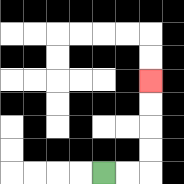{'start': '[4, 7]', 'end': '[6, 3]', 'path_directions': 'R,R,U,U,U,U', 'path_coordinates': '[[4, 7], [5, 7], [6, 7], [6, 6], [6, 5], [6, 4], [6, 3]]'}